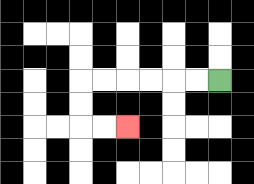{'start': '[9, 3]', 'end': '[5, 5]', 'path_directions': 'L,L,L,L,L,L,D,D,R,R', 'path_coordinates': '[[9, 3], [8, 3], [7, 3], [6, 3], [5, 3], [4, 3], [3, 3], [3, 4], [3, 5], [4, 5], [5, 5]]'}